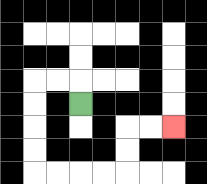{'start': '[3, 4]', 'end': '[7, 5]', 'path_directions': 'U,L,L,D,D,D,D,R,R,R,R,U,U,R,R', 'path_coordinates': '[[3, 4], [3, 3], [2, 3], [1, 3], [1, 4], [1, 5], [1, 6], [1, 7], [2, 7], [3, 7], [4, 7], [5, 7], [5, 6], [5, 5], [6, 5], [7, 5]]'}